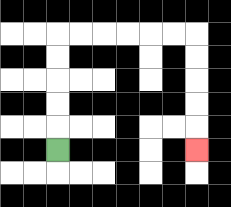{'start': '[2, 6]', 'end': '[8, 6]', 'path_directions': 'U,U,U,U,U,R,R,R,R,R,R,D,D,D,D,D', 'path_coordinates': '[[2, 6], [2, 5], [2, 4], [2, 3], [2, 2], [2, 1], [3, 1], [4, 1], [5, 1], [6, 1], [7, 1], [8, 1], [8, 2], [8, 3], [8, 4], [8, 5], [8, 6]]'}